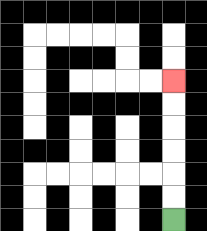{'start': '[7, 9]', 'end': '[7, 3]', 'path_directions': 'U,U,U,U,U,U', 'path_coordinates': '[[7, 9], [7, 8], [7, 7], [7, 6], [7, 5], [7, 4], [7, 3]]'}